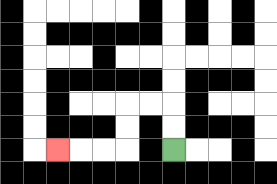{'start': '[7, 6]', 'end': '[2, 6]', 'path_directions': 'U,U,L,L,D,D,L,L,L', 'path_coordinates': '[[7, 6], [7, 5], [7, 4], [6, 4], [5, 4], [5, 5], [5, 6], [4, 6], [3, 6], [2, 6]]'}